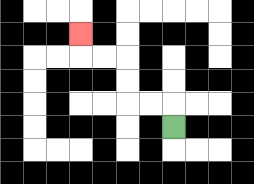{'start': '[7, 5]', 'end': '[3, 1]', 'path_directions': 'U,L,L,U,U,L,L,U', 'path_coordinates': '[[7, 5], [7, 4], [6, 4], [5, 4], [5, 3], [5, 2], [4, 2], [3, 2], [3, 1]]'}